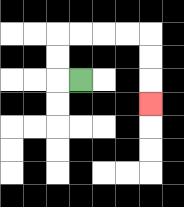{'start': '[3, 3]', 'end': '[6, 4]', 'path_directions': 'L,U,U,R,R,R,R,D,D,D', 'path_coordinates': '[[3, 3], [2, 3], [2, 2], [2, 1], [3, 1], [4, 1], [5, 1], [6, 1], [6, 2], [6, 3], [6, 4]]'}